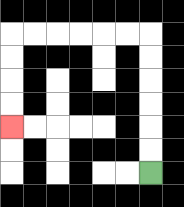{'start': '[6, 7]', 'end': '[0, 5]', 'path_directions': 'U,U,U,U,U,U,L,L,L,L,L,L,D,D,D,D', 'path_coordinates': '[[6, 7], [6, 6], [6, 5], [6, 4], [6, 3], [6, 2], [6, 1], [5, 1], [4, 1], [3, 1], [2, 1], [1, 1], [0, 1], [0, 2], [0, 3], [0, 4], [0, 5]]'}